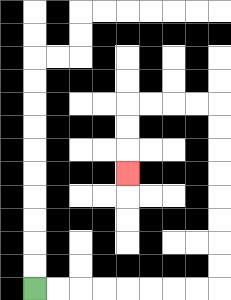{'start': '[1, 12]', 'end': '[5, 7]', 'path_directions': 'R,R,R,R,R,R,R,R,U,U,U,U,U,U,U,U,L,L,L,L,D,D,D', 'path_coordinates': '[[1, 12], [2, 12], [3, 12], [4, 12], [5, 12], [6, 12], [7, 12], [8, 12], [9, 12], [9, 11], [9, 10], [9, 9], [9, 8], [9, 7], [9, 6], [9, 5], [9, 4], [8, 4], [7, 4], [6, 4], [5, 4], [5, 5], [5, 6], [5, 7]]'}